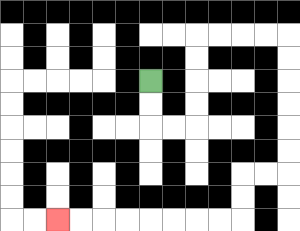{'start': '[6, 3]', 'end': '[2, 9]', 'path_directions': 'D,D,R,R,U,U,U,U,R,R,R,R,D,D,D,D,D,D,L,L,D,D,L,L,L,L,L,L,L,L', 'path_coordinates': '[[6, 3], [6, 4], [6, 5], [7, 5], [8, 5], [8, 4], [8, 3], [8, 2], [8, 1], [9, 1], [10, 1], [11, 1], [12, 1], [12, 2], [12, 3], [12, 4], [12, 5], [12, 6], [12, 7], [11, 7], [10, 7], [10, 8], [10, 9], [9, 9], [8, 9], [7, 9], [6, 9], [5, 9], [4, 9], [3, 9], [2, 9]]'}